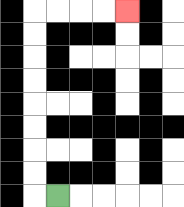{'start': '[2, 8]', 'end': '[5, 0]', 'path_directions': 'L,U,U,U,U,U,U,U,U,R,R,R,R', 'path_coordinates': '[[2, 8], [1, 8], [1, 7], [1, 6], [1, 5], [1, 4], [1, 3], [1, 2], [1, 1], [1, 0], [2, 0], [3, 0], [4, 0], [5, 0]]'}